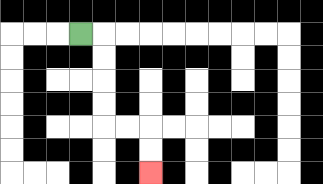{'start': '[3, 1]', 'end': '[6, 7]', 'path_directions': 'R,D,D,D,D,R,R,D,D', 'path_coordinates': '[[3, 1], [4, 1], [4, 2], [4, 3], [4, 4], [4, 5], [5, 5], [6, 5], [6, 6], [6, 7]]'}